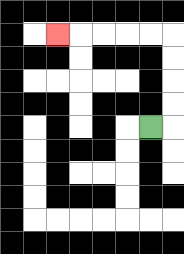{'start': '[6, 5]', 'end': '[2, 1]', 'path_directions': 'R,U,U,U,U,L,L,L,L,L', 'path_coordinates': '[[6, 5], [7, 5], [7, 4], [7, 3], [7, 2], [7, 1], [6, 1], [5, 1], [4, 1], [3, 1], [2, 1]]'}